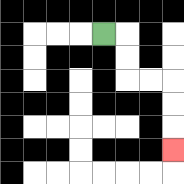{'start': '[4, 1]', 'end': '[7, 6]', 'path_directions': 'R,D,D,R,R,D,D,D', 'path_coordinates': '[[4, 1], [5, 1], [5, 2], [5, 3], [6, 3], [7, 3], [7, 4], [7, 5], [7, 6]]'}